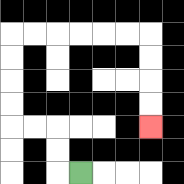{'start': '[3, 7]', 'end': '[6, 5]', 'path_directions': 'L,U,U,L,L,U,U,U,U,R,R,R,R,R,R,D,D,D,D', 'path_coordinates': '[[3, 7], [2, 7], [2, 6], [2, 5], [1, 5], [0, 5], [0, 4], [0, 3], [0, 2], [0, 1], [1, 1], [2, 1], [3, 1], [4, 1], [5, 1], [6, 1], [6, 2], [6, 3], [6, 4], [6, 5]]'}